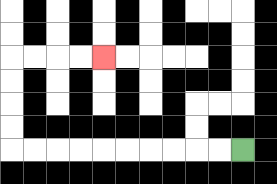{'start': '[10, 6]', 'end': '[4, 2]', 'path_directions': 'L,L,L,L,L,L,L,L,L,L,U,U,U,U,R,R,R,R', 'path_coordinates': '[[10, 6], [9, 6], [8, 6], [7, 6], [6, 6], [5, 6], [4, 6], [3, 6], [2, 6], [1, 6], [0, 6], [0, 5], [0, 4], [0, 3], [0, 2], [1, 2], [2, 2], [3, 2], [4, 2]]'}